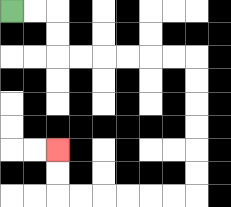{'start': '[0, 0]', 'end': '[2, 6]', 'path_directions': 'R,R,D,D,R,R,R,R,R,R,D,D,D,D,D,D,L,L,L,L,L,L,U,U', 'path_coordinates': '[[0, 0], [1, 0], [2, 0], [2, 1], [2, 2], [3, 2], [4, 2], [5, 2], [6, 2], [7, 2], [8, 2], [8, 3], [8, 4], [8, 5], [8, 6], [8, 7], [8, 8], [7, 8], [6, 8], [5, 8], [4, 8], [3, 8], [2, 8], [2, 7], [2, 6]]'}